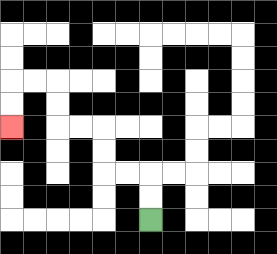{'start': '[6, 9]', 'end': '[0, 5]', 'path_directions': 'U,U,L,L,U,U,L,L,U,U,L,L,D,D', 'path_coordinates': '[[6, 9], [6, 8], [6, 7], [5, 7], [4, 7], [4, 6], [4, 5], [3, 5], [2, 5], [2, 4], [2, 3], [1, 3], [0, 3], [0, 4], [0, 5]]'}